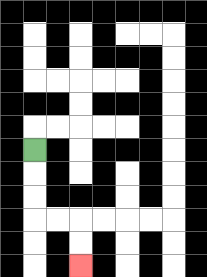{'start': '[1, 6]', 'end': '[3, 11]', 'path_directions': 'D,D,D,R,R,D,D', 'path_coordinates': '[[1, 6], [1, 7], [1, 8], [1, 9], [2, 9], [3, 9], [3, 10], [3, 11]]'}